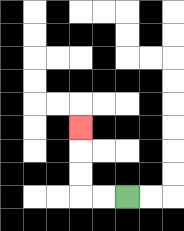{'start': '[5, 8]', 'end': '[3, 5]', 'path_directions': 'L,L,U,U,U', 'path_coordinates': '[[5, 8], [4, 8], [3, 8], [3, 7], [3, 6], [3, 5]]'}